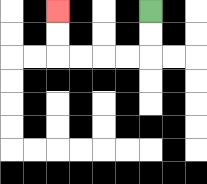{'start': '[6, 0]', 'end': '[2, 0]', 'path_directions': 'D,D,L,L,L,L,U,U', 'path_coordinates': '[[6, 0], [6, 1], [6, 2], [5, 2], [4, 2], [3, 2], [2, 2], [2, 1], [2, 0]]'}